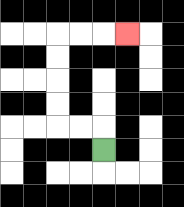{'start': '[4, 6]', 'end': '[5, 1]', 'path_directions': 'U,L,L,U,U,U,U,R,R,R', 'path_coordinates': '[[4, 6], [4, 5], [3, 5], [2, 5], [2, 4], [2, 3], [2, 2], [2, 1], [3, 1], [4, 1], [5, 1]]'}